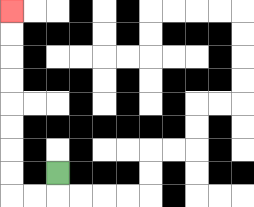{'start': '[2, 7]', 'end': '[0, 0]', 'path_directions': 'D,L,L,U,U,U,U,U,U,U,U', 'path_coordinates': '[[2, 7], [2, 8], [1, 8], [0, 8], [0, 7], [0, 6], [0, 5], [0, 4], [0, 3], [0, 2], [0, 1], [0, 0]]'}